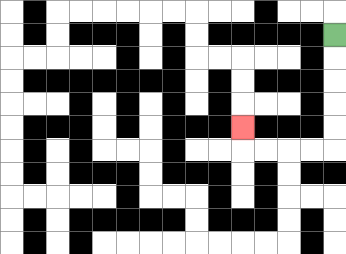{'start': '[14, 1]', 'end': '[10, 5]', 'path_directions': 'D,D,D,D,D,L,L,L,L,U', 'path_coordinates': '[[14, 1], [14, 2], [14, 3], [14, 4], [14, 5], [14, 6], [13, 6], [12, 6], [11, 6], [10, 6], [10, 5]]'}